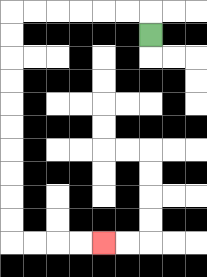{'start': '[6, 1]', 'end': '[4, 10]', 'path_directions': 'U,L,L,L,L,L,L,D,D,D,D,D,D,D,D,D,D,R,R,R,R', 'path_coordinates': '[[6, 1], [6, 0], [5, 0], [4, 0], [3, 0], [2, 0], [1, 0], [0, 0], [0, 1], [0, 2], [0, 3], [0, 4], [0, 5], [0, 6], [0, 7], [0, 8], [0, 9], [0, 10], [1, 10], [2, 10], [3, 10], [4, 10]]'}